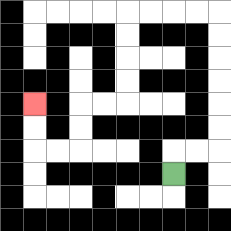{'start': '[7, 7]', 'end': '[1, 4]', 'path_directions': 'U,R,R,U,U,U,U,U,U,L,L,L,L,D,D,D,D,L,L,D,D,L,L,U,U', 'path_coordinates': '[[7, 7], [7, 6], [8, 6], [9, 6], [9, 5], [9, 4], [9, 3], [9, 2], [9, 1], [9, 0], [8, 0], [7, 0], [6, 0], [5, 0], [5, 1], [5, 2], [5, 3], [5, 4], [4, 4], [3, 4], [3, 5], [3, 6], [2, 6], [1, 6], [1, 5], [1, 4]]'}